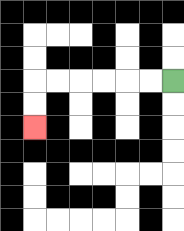{'start': '[7, 3]', 'end': '[1, 5]', 'path_directions': 'L,L,L,L,L,L,D,D', 'path_coordinates': '[[7, 3], [6, 3], [5, 3], [4, 3], [3, 3], [2, 3], [1, 3], [1, 4], [1, 5]]'}